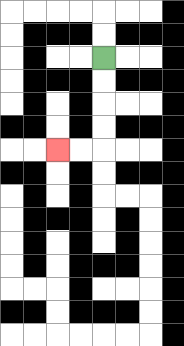{'start': '[4, 2]', 'end': '[2, 6]', 'path_directions': 'D,D,D,D,L,L', 'path_coordinates': '[[4, 2], [4, 3], [4, 4], [4, 5], [4, 6], [3, 6], [2, 6]]'}